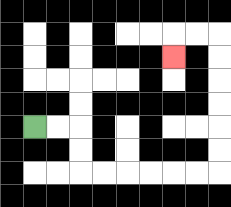{'start': '[1, 5]', 'end': '[7, 2]', 'path_directions': 'R,R,D,D,R,R,R,R,R,R,U,U,U,U,U,U,L,L,D', 'path_coordinates': '[[1, 5], [2, 5], [3, 5], [3, 6], [3, 7], [4, 7], [5, 7], [6, 7], [7, 7], [8, 7], [9, 7], [9, 6], [9, 5], [9, 4], [9, 3], [9, 2], [9, 1], [8, 1], [7, 1], [7, 2]]'}